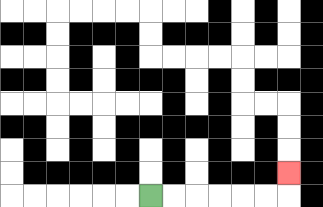{'start': '[6, 8]', 'end': '[12, 7]', 'path_directions': 'R,R,R,R,R,R,U', 'path_coordinates': '[[6, 8], [7, 8], [8, 8], [9, 8], [10, 8], [11, 8], [12, 8], [12, 7]]'}